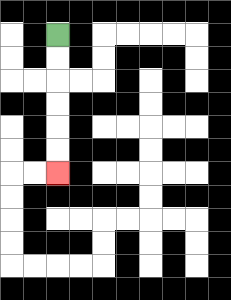{'start': '[2, 1]', 'end': '[2, 7]', 'path_directions': 'D,D,D,D,D,D', 'path_coordinates': '[[2, 1], [2, 2], [2, 3], [2, 4], [2, 5], [2, 6], [2, 7]]'}